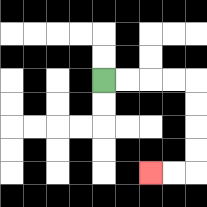{'start': '[4, 3]', 'end': '[6, 7]', 'path_directions': 'R,R,R,R,D,D,D,D,L,L', 'path_coordinates': '[[4, 3], [5, 3], [6, 3], [7, 3], [8, 3], [8, 4], [8, 5], [8, 6], [8, 7], [7, 7], [6, 7]]'}